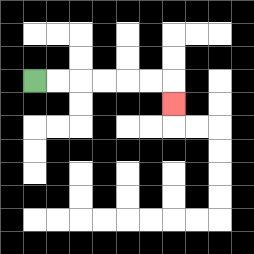{'start': '[1, 3]', 'end': '[7, 4]', 'path_directions': 'R,R,R,R,R,R,D', 'path_coordinates': '[[1, 3], [2, 3], [3, 3], [4, 3], [5, 3], [6, 3], [7, 3], [7, 4]]'}